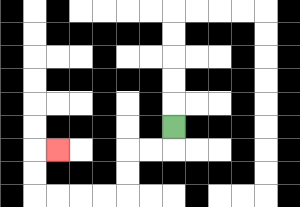{'start': '[7, 5]', 'end': '[2, 6]', 'path_directions': 'D,L,L,D,D,L,L,L,L,U,U,R', 'path_coordinates': '[[7, 5], [7, 6], [6, 6], [5, 6], [5, 7], [5, 8], [4, 8], [3, 8], [2, 8], [1, 8], [1, 7], [1, 6], [2, 6]]'}